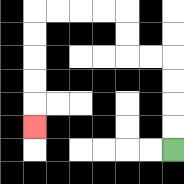{'start': '[7, 6]', 'end': '[1, 5]', 'path_directions': 'U,U,U,U,L,L,U,U,L,L,L,L,D,D,D,D,D', 'path_coordinates': '[[7, 6], [7, 5], [7, 4], [7, 3], [7, 2], [6, 2], [5, 2], [5, 1], [5, 0], [4, 0], [3, 0], [2, 0], [1, 0], [1, 1], [1, 2], [1, 3], [1, 4], [1, 5]]'}